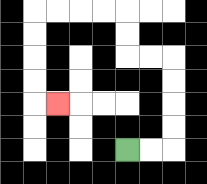{'start': '[5, 6]', 'end': '[2, 4]', 'path_directions': 'R,R,U,U,U,U,L,L,U,U,L,L,L,L,D,D,D,D,R', 'path_coordinates': '[[5, 6], [6, 6], [7, 6], [7, 5], [7, 4], [7, 3], [7, 2], [6, 2], [5, 2], [5, 1], [5, 0], [4, 0], [3, 0], [2, 0], [1, 0], [1, 1], [1, 2], [1, 3], [1, 4], [2, 4]]'}